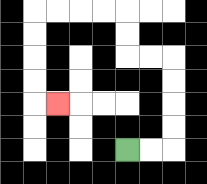{'start': '[5, 6]', 'end': '[2, 4]', 'path_directions': 'R,R,U,U,U,U,L,L,U,U,L,L,L,L,D,D,D,D,R', 'path_coordinates': '[[5, 6], [6, 6], [7, 6], [7, 5], [7, 4], [7, 3], [7, 2], [6, 2], [5, 2], [5, 1], [5, 0], [4, 0], [3, 0], [2, 0], [1, 0], [1, 1], [1, 2], [1, 3], [1, 4], [2, 4]]'}